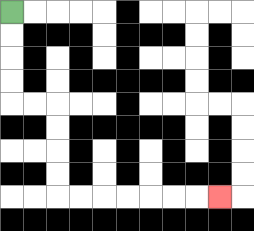{'start': '[0, 0]', 'end': '[9, 8]', 'path_directions': 'D,D,D,D,R,R,D,D,D,D,R,R,R,R,R,R,R', 'path_coordinates': '[[0, 0], [0, 1], [0, 2], [0, 3], [0, 4], [1, 4], [2, 4], [2, 5], [2, 6], [2, 7], [2, 8], [3, 8], [4, 8], [5, 8], [6, 8], [7, 8], [8, 8], [9, 8]]'}